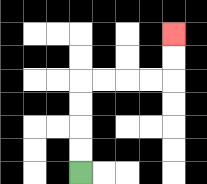{'start': '[3, 7]', 'end': '[7, 1]', 'path_directions': 'U,U,U,U,R,R,R,R,U,U', 'path_coordinates': '[[3, 7], [3, 6], [3, 5], [3, 4], [3, 3], [4, 3], [5, 3], [6, 3], [7, 3], [7, 2], [7, 1]]'}